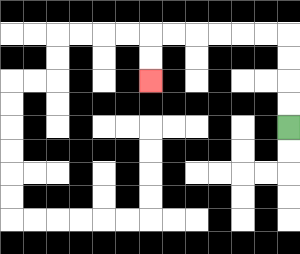{'start': '[12, 5]', 'end': '[6, 3]', 'path_directions': 'U,U,U,U,L,L,L,L,L,L,D,D', 'path_coordinates': '[[12, 5], [12, 4], [12, 3], [12, 2], [12, 1], [11, 1], [10, 1], [9, 1], [8, 1], [7, 1], [6, 1], [6, 2], [6, 3]]'}